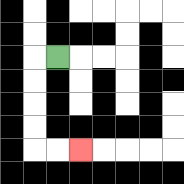{'start': '[2, 2]', 'end': '[3, 6]', 'path_directions': 'L,D,D,D,D,R,R', 'path_coordinates': '[[2, 2], [1, 2], [1, 3], [1, 4], [1, 5], [1, 6], [2, 6], [3, 6]]'}